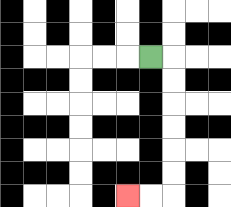{'start': '[6, 2]', 'end': '[5, 8]', 'path_directions': 'R,D,D,D,D,D,D,L,L', 'path_coordinates': '[[6, 2], [7, 2], [7, 3], [7, 4], [7, 5], [7, 6], [7, 7], [7, 8], [6, 8], [5, 8]]'}